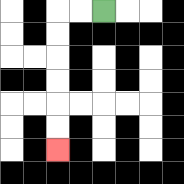{'start': '[4, 0]', 'end': '[2, 6]', 'path_directions': 'L,L,D,D,D,D,D,D', 'path_coordinates': '[[4, 0], [3, 0], [2, 0], [2, 1], [2, 2], [2, 3], [2, 4], [2, 5], [2, 6]]'}